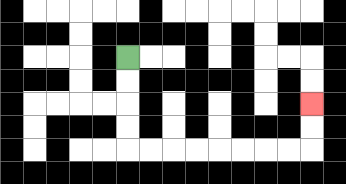{'start': '[5, 2]', 'end': '[13, 4]', 'path_directions': 'D,D,D,D,R,R,R,R,R,R,R,R,U,U', 'path_coordinates': '[[5, 2], [5, 3], [5, 4], [5, 5], [5, 6], [6, 6], [7, 6], [8, 6], [9, 6], [10, 6], [11, 6], [12, 6], [13, 6], [13, 5], [13, 4]]'}